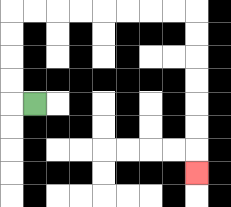{'start': '[1, 4]', 'end': '[8, 7]', 'path_directions': 'L,U,U,U,U,R,R,R,R,R,R,R,R,D,D,D,D,D,D,D', 'path_coordinates': '[[1, 4], [0, 4], [0, 3], [0, 2], [0, 1], [0, 0], [1, 0], [2, 0], [3, 0], [4, 0], [5, 0], [6, 0], [7, 0], [8, 0], [8, 1], [8, 2], [8, 3], [8, 4], [8, 5], [8, 6], [8, 7]]'}